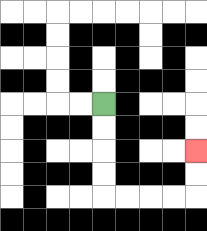{'start': '[4, 4]', 'end': '[8, 6]', 'path_directions': 'D,D,D,D,R,R,R,R,U,U', 'path_coordinates': '[[4, 4], [4, 5], [4, 6], [4, 7], [4, 8], [5, 8], [6, 8], [7, 8], [8, 8], [8, 7], [8, 6]]'}